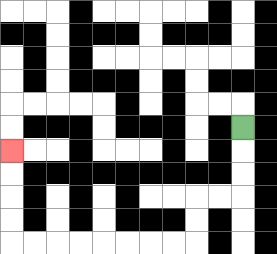{'start': '[10, 5]', 'end': '[0, 6]', 'path_directions': 'D,D,D,L,L,D,D,L,L,L,L,L,L,L,L,U,U,U,U', 'path_coordinates': '[[10, 5], [10, 6], [10, 7], [10, 8], [9, 8], [8, 8], [8, 9], [8, 10], [7, 10], [6, 10], [5, 10], [4, 10], [3, 10], [2, 10], [1, 10], [0, 10], [0, 9], [0, 8], [0, 7], [0, 6]]'}